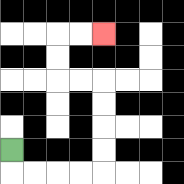{'start': '[0, 6]', 'end': '[4, 1]', 'path_directions': 'D,R,R,R,R,U,U,U,U,L,L,U,U,R,R', 'path_coordinates': '[[0, 6], [0, 7], [1, 7], [2, 7], [3, 7], [4, 7], [4, 6], [4, 5], [4, 4], [4, 3], [3, 3], [2, 3], [2, 2], [2, 1], [3, 1], [4, 1]]'}